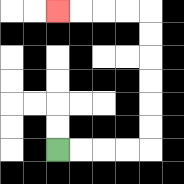{'start': '[2, 6]', 'end': '[2, 0]', 'path_directions': 'R,R,R,R,U,U,U,U,U,U,L,L,L,L', 'path_coordinates': '[[2, 6], [3, 6], [4, 6], [5, 6], [6, 6], [6, 5], [6, 4], [6, 3], [6, 2], [6, 1], [6, 0], [5, 0], [4, 0], [3, 0], [2, 0]]'}